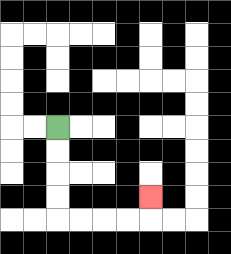{'start': '[2, 5]', 'end': '[6, 8]', 'path_directions': 'D,D,D,D,R,R,R,R,U', 'path_coordinates': '[[2, 5], [2, 6], [2, 7], [2, 8], [2, 9], [3, 9], [4, 9], [5, 9], [6, 9], [6, 8]]'}